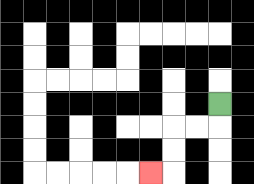{'start': '[9, 4]', 'end': '[6, 7]', 'path_directions': 'D,L,L,D,D,L', 'path_coordinates': '[[9, 4], [9, 5], [8, 5], [7, 5], [7, 6], [7, 7], [6, 7]]'}